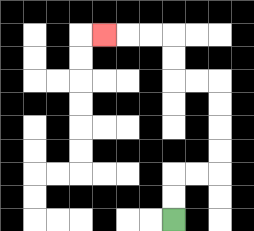{'start': '[7, 9]', 'end': '[4, 1]', 'path_directions': 'U,U,R,R,U,U,U,U,L,L,U,U,L,L,L', 'path_coordinates': '[[7, 9], [7, 8], [7, 7], [8, 7], [9, 7], [9, 6], [9, 5], [9, 4], [9, 3], [8, 3], [7, 3], [7, 2], [7, 1], [6, 1], [5, 1], [4, 1]]'}